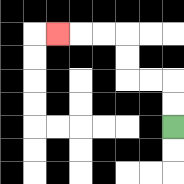{'start': '[7, 5]', 'end': '[2, 1]', 'path_directions': 'U,U,L,L,U,U,L,L,L', 'path_coordinates': '[[7, 5], [7, 4], [7, 3], [6, 3], [5, 3], [5, 2], [5, 1], [4, 1], [3, 1], [2, 1]]'}